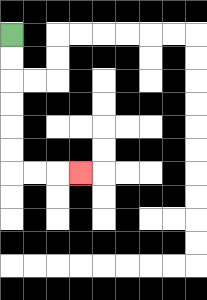{'start': '[0, 1]', 'end': '[3, 7]', 'path_directions': 'D,D,D,D,D,D,R,R,R', 'path_coordinates': '[[0, 1], [0, 2], [0, 3], [0, 4], [0, 5], [0, 6], [0, 7], [1, 7], [2, 7], [3, 7]]'}